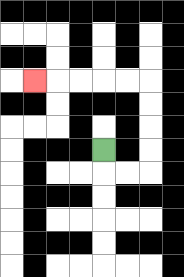{'start': '[4, 6]', 'end': '[1, 3]', 'path_directions': 'D,R,R,U,U,U,U,L,L,L,L,L', 'path_coordinates': '[[4, 6], [4, 7], [5, 7], [6, 7], [6, 6], [6, 5], [6, 4], [6, 3], [5, 3], [4, 3], [3, 3], [2, 3], [1, 3]]'}